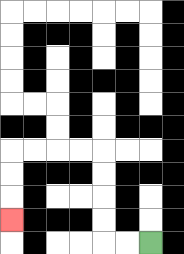{'start': '[6, 10]', 'end': '[0, 9]', 'path_directions': 'L,L,U,U,U,U,L,L,L,L,D,D,D', 'path_coordinates': '[[6, 10], [5, 10], [4, 10], [4, 9], [4, 8], [4, 7], [4, 6], [3, 6], [2, 6], [1, 6], [0, 6], [0, 7], [0, 8], [0, 9]]'}